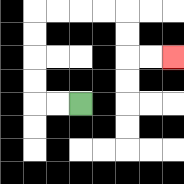{'start': '[3, 4]', 'end': '[7, 2]', 'path_directions': 'L,L,U,U,U,U,R,R,R,R,D,D,R,R', 'path_coordinates': '[[3, 4], [2, 4], [1, 4], [1, 3], [1, 2], [1, 1], [1, 0], [2, 0], [3, 0], [4, 0], [5, 0], [5, 1], [5, 2], [6, 2], [7, 2]]'}